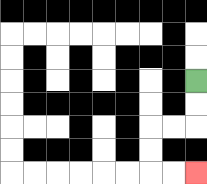{'start': '[8, 3]', 'end': '[8, 7]', 'path_directions': 'D,D,L,L,D,D,R,R', 'path_coordinates': '[[8, 3], [8, 4], [8, 5], [7, 5], [6, 5], [6, 6], [6, 7], [7, 7], [8, 7]]'}